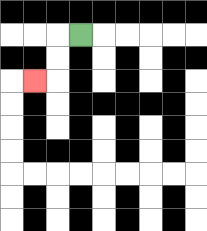{'start': '[3, 1]', 'end': '[1, 3]', 'path_directions': 'L,D,D,L', 'path_coordinates': '[[3, 1], [2, 1], [2, 2], [2, 3], [1, 3]]'}